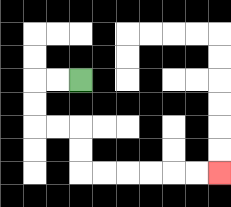{'start': '[3, 3]', 'end': '[9, 7]', 'path_directions': 'L,L,D,D,R,R,D,D,R,R,R,R,R,R', 'path_coordinates': '[[3, 3], [2, 3], [1, 3], [1, 4], [1, 5], [2, 5], [3, 5], [3, 6], [3, 7], [4, 7], [5, 7], [6, 7], [7, 7], [8, 7], [9, 7]]'}